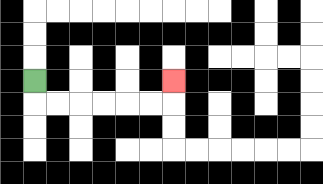{'start': '[1, 3]', 'end': '[7, 3]', 'path_directions': 'D,R,R,R,R,R,R,U', 'path_coordinates': '[[1, 3], [1, 4], [2, 4], [3, 4], [4, 4], [5, 4], [6, 4], [7, 4], [7, 3]]'}